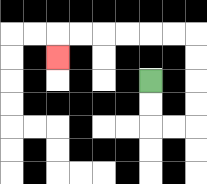{'start': '[6, 3]', 'end': '[2, 2]', 'path_directions': 'D,D,R,R,U,U,U,U,L,L,L,L,L,L,D', 'path_coordinates': '[[6, 3], [6, 4], [6, 5], [7, 5], [8, 5], [8, 4], [8, 3], [8, 2], [8, 1], [7, 1], [6, 1], [5, 1], [4, 1], [3, 1], [2, 1], [2, 2]]'}